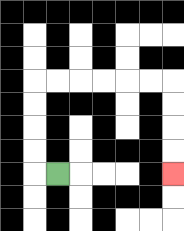{'start': '[2, 7]', 'end': '[7, 7]', 'path_directions': 'L,U,U,U,U,R,R,R,R,R,R,D,D,D,D', 'path_coordinates': '[[2, 7], [1, 7], [1, 6], [1, 5], [1, 4], [1, 3], [2, 3], [3, 3], [4, 3], [5, 3], [6, 3], [7, 3], [7, 4], [7, 5], [7, 6], [7, 7]]'}